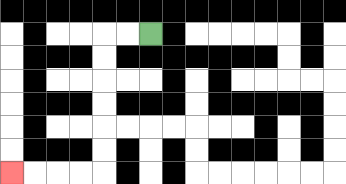{'start': '[6, 1]', 'end': '[0, 7]', 'path_directions': 'L,L,D,D,D,D,D,D,L,L,L,L', 'path_coordinates': '[[6, 1], [5, 1], [4, 1], [4, 2], [4, 3], [4, 4], [4, 5], [4, 6], [4, 7], [3, 7], [2, 7], [1, 7], [0, 7]]'}